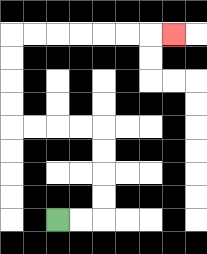{'start': '[2, 9]', 'end': '[7, 1]', 'path_directions': 'R,R,U,U,U,U,L,L,L,L,U,U,U,U,R,R,R,R,R,R,R', 'path_coordinates': '[[2, 9], [3, 9], [4, 9], [4, 8], [4, 7], [4, 6], [4, 5], [3, 5], [2, 5], [1, 5], [0, 5], [0, 4], [0, 3], [0, 2], [0, 1], [1, 1], [2, 1], [3, 1], [4, 1], [5, 1], [6, 1], [7, 1]]'}